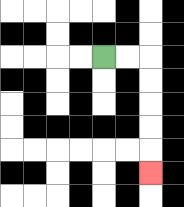{'start': '[4, 2]', 'end': '[6, 7]', 'path_directions': 'R,R,D,D,D,D,D', 'path_coordinates': '[[4, 2], [5, 2], [6, 2], [6, 3], [6, 4], [6, 5], [6, 6], [6, 7]]'}